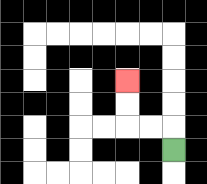{'start': '[7, 6]', 'end': '[5, 3]', 'path_directions': 'U,L,L,U,U', 'path_coordinates': '[[7, 6], [7, 5], [6, 5], [5, 5], [5, 4], [5, 3]]'}